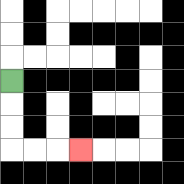{'start': '[0, 3]', 'end': '[3, 6]', 'path_directions': 'D,D,D,R,R,R', 'path_coordinates': '[[0, 3], [0, 4], [0, 5], [0, 6], [1, 6], [2, 6], [3, 6]]'}